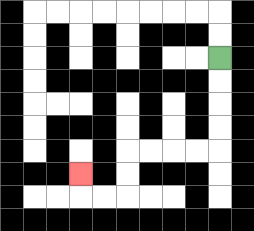{'start': '[9, 2]', 'end': '[3, 7]', 'path_directions': 'D,D,D,D,L,L,L,L,D,D,L,L,U', 'path_coordinates': '[[9, 2], [9, 3], [9, 4], [9, 5], [9, 6], [8, 6], [7, 6], [6, 6], [5, 6], [5, 7], [5, 8], [4, 8], [3, 8], [3, 7]]'}